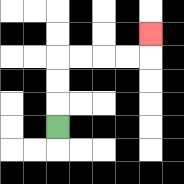{'start': '[2, 5]', 'end': '[6, 1]', 'path_directions': 'U,U,U,R,R,R,R,U', 'path_coordinates': '[[2, 5], [2, 4], [2, 3], [2, 2], [3, 2], [4, 2], [5, 2], [6, 2], [6, 1]]'}